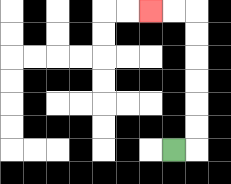{'start': '[7, 6]', 'end': '[6, 0]', 'path_directions': 'R,U,U,U,U,U,U,L,L', 'path_coordinates': '[[7, 6], [8, 6], [8, 5], [8, 4], [8, 3], [8, 2], [8, 1], [8, 0], [7, 0], [6, 0]]'}